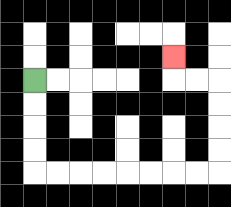{'start': '[1, 3]', 'end': '[7, 2]', 'path_directions': 'D,D,D,D,R,R,R,R,R,R,R,R,U,U,U,U,L,L,U', 'path_coordinates': '[[1, 3], [1, 4], [1, 5], [1, 6], [1, 7], [2, 7], [3, 7], [4, 7], [5, 7], [6, 7], [7, 7], [8, 7], [9, 7], [9, 6], [9, 5], [9, 4], [9, 3], [8, 3], [7, 3], [7, 2]]'}